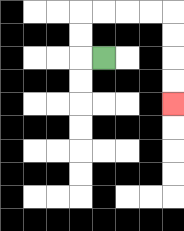{'start': '[4, 2]', 'end': '[7, 4]', 'path_directions': 'L,U,U,R,R,R,R,D,D,D,D', 'path_coordinates': '[[4, 2], [3, 2], [3, 1], [3, 0], [4, 0], [5, 0], [6, 0], [7, 0], [7, 1], [7, 2], [7, 3], [7, 4]]'}